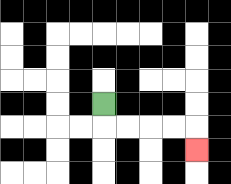{'start': '[4, 4]', 'end': '[8, 6]', 'path_directions': 'D,R,R,R,R,D', 'path_coordinates': '[[4, 4], [4, 5], [5, 5], [6, 5], [7, 5], [8, 5], [8, 6]]'}